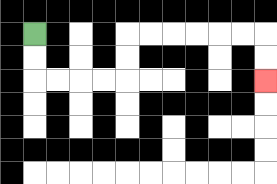{'start': '[1, 1]', 'end': '[11, 3]', 'path_directions': 'D,D,R,R,R,R,U,U,R,R,R,R,R,R,D,D', 'path_coordinates': '[[1, 1], [1, 2], [1, 3], [2, 3], [3, 3], [4, 3], [5, 3], [5, 2], [5, 1], [6, 1], [7, 1], [8, 1], [9, 1], [10, 1], [11, 1], [11, 2], [11, 3]]'}